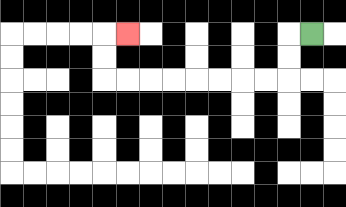{'start': '[13, 1]', 'end': '[5, 1]', 'path_directions': 'L,D,D,L,L,L,L,L,L,L,L,U,U,R', 'path_coordinates': '[[13, 1], [12, 1], [12, 2], [12, 3], [11, 3], [10, 3], [9, 3], [8, 3], [7, 3], [6, 3], [5, 3], [4, 3], [4, 2], [4, 1], [5, 1]]'}